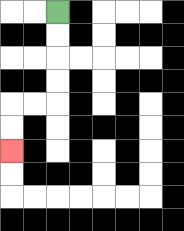{'start': '[2, 0]', 'end': '[0, 6]', 'path_directions': 'D,D,D,D,L,L,D,D', 'path_coordinates': '[[2, 0], [2, 1], [2, 2], [2, 3], [2, 4], [1, 4], [0, 4], [0, 5], [0, 6]]'}